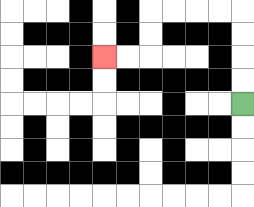{'start': '[10, 4]', 'end': '[4, 2]', 'path_directions': 'U,U,U,U,L,L,L,L,D,D,L,L', 'path_coordinates': '[[10, 4], [10, 3], [10, 2], [10, 1], [10, 0], [9, 0], [8, 0], [7, 0], [6, 0], [6, 1], [6, 2], [5, 2], [4, 2]]'}